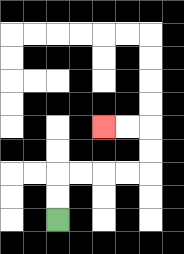{'start': '[2, 9]', 'end': '[4, 5]', 'path_directions': 'U,U,R,R,R,R,U,U,L,L', 'path_coordinates': '[[2, 9], [2, 8], [2, 7], [3, 7], [4, 7], [5, 7], [6, 7], [6, 6], [6, 5], [5, 5], [4, 5]]'}